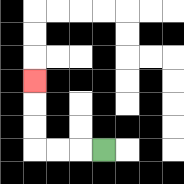{'start': '[4, 6]', 'end': '[1, 3]', 'path_directions': 'L,L,L,U,U,U', 'path_coordinates': '[[4, 6], [3, 6], [2, 6], [1, 6], [1, 5], [1, 4], [1, 3]]'}